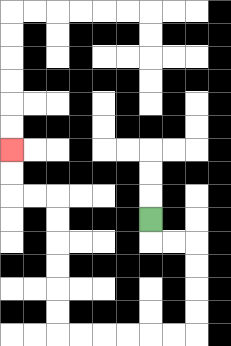{'start': '[6, 9]', 'end': '[0, 6]', 'path_directions': 'D,R,R,D,D,D,D,L,L,L,L,L,L,U,U,U,U,U,U,L,L,U,U', 'path_coordinates': '[[6, 9], [6, 10], [7, 10], [8, 10], [8, 11], [8, 12], [8, 13], [8, 14], [7, 14], [6, 14], [5, 14], [4, 14], [3, 14], [2, 14], [2, 13], [2, 12], [2, 11], [2, 10], [2, 9], [2, 8], [1, 8], [0, 8], [0, 7], [0, 6]]'}